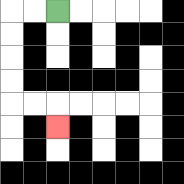{'start': '[2, 0]', 'end': '[2, 5]', 'path_directions': 'L,L,D,D,D,D,R,R,D', 'path_coordinates': '[[2, 0], [1, 0], [0, 0], [0, 1], [0, 2], [0, 3], [0, 4], [1, 4], [2, 4], [2, 5]]'}